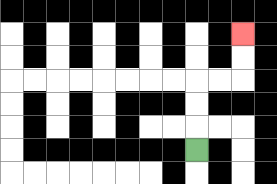{'start': '[8, 6]', 'end': '[10, 1]', 'path_directions': 'U,U,U,R,R,U,U', 'path_coordinates': '[[8, 6], [8, 5], [8, 4], [8, 3], [9, 3], [10, 3], [10, 2], [10, 1]]'}